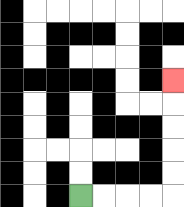{'start': '[3, 8]', 'end': '[7, 3]', 'path_directions': 'R,R,R,R,U,U,U,U,U', 'path_coordinates': '[[3, 8], [4, 8], [5, 8], [6, 8], [7, 8], [7, 7], [7, 6], [7, 5], [7, 4], [7, 3]]'}